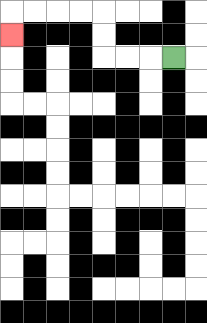{'start': '[7, 2]', 'end': '[0, 1]', 'path_directions': 'L,L,L,U,U,L,L,L,L,D', 'path_coordinates': '[[7, 2], [6, 2], [5, 2], [4, 2], [4, 1], [4, 0], [3, 0], [2, 0], [1, 0], [0, 0], [0, 1]]'}